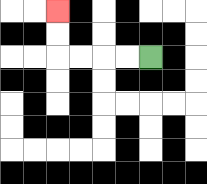{'start': '[6, 2]', 'end': '[2, 0]', 'path_directions': 'L,L,L,L,U,U', 'path_coordinates': '[[6, 2], [5, 2], [4, 2], [3, 2], [2, 2], [2, 1], [2, 0]]'}